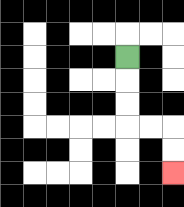{'start': '[5, 2]', 'end': '[7, 7]', 'path_directions': 'D,D,D,R,R,D,D', 'path_coordinates': '[[5, 2], [5, 3], [5, 4], [5, 5], [6, 5], [7, 5], [7, 6], [7, 7]]'}